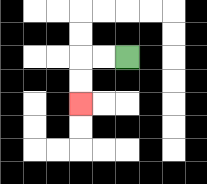{'start': '[5, 2]', 'end': '[3, 4]', 'path_directions': 'L,L,D,D', 'path_coordinates': '[[5, 2], [4, 2], [3, 2], [3, 3], [3, 4]]'}